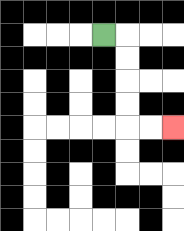{'start': '[4, 1]', 'end': '[7, 5]', 'path_directions': 'R,D,D,D,D,R,R', 'path_coordinates': '[[4, 1], [5, 1], [5, 2], [5, 3], [5, 4], [5, 5], [6, 5], [7, 5]]'}